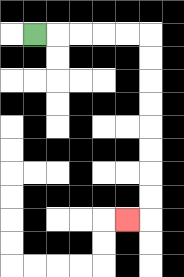{'start': '[1, 1]', 'end': '[5, 9]', 'path_directions': 'R,R,R,R,R,D,D,D,D,D,D,D,D,L', 'path_coordinates': '[[1, 1], [2, 1], [3, 1], [4, 1], [5, 1], [6, 1], [6, 2], [6, 3], [6, 4], [6, 5], [6, 6], [6, 7], [6, 8], [6, 9], [5, 9]]'}